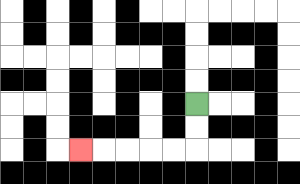{'start': '[8, 4]', 'end': '[3, 6]', 'path_directions': 'D,D,L,L,L,L,L', 'path_coordinates': '[[8, 4], [8, 5], [8, 6], [7, 6], [6, 6], [5, 6], [4, 6], [3, 6]]'}